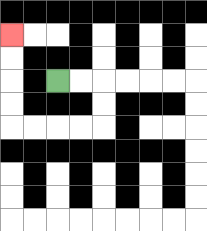{'start': '[2, 3]', 'end': '[0, 1]', 'path_directions': 'R,R,D,D,L,L,L,L,U,U,U,U', 'path_coordinates': '[[2, 3], [3, 3], [4, 3], [4, 4], [4, 5], [3, 5], [2, 5], [1, 5], [0, 5], [0, 4], [0, 3], [0, 2], [0, 1]]'}